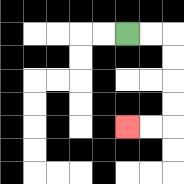{'start': '[5, 1]', 'end': '[5, 5]', 'path_directions': 'R,R,D,D,D,D,L,L', 'path_coordinates': '[[5, 1], [6, 1], [7, 1], [7, 2], [7, 3], [7, 4], [7, 5], [6, 5], [5, 5]]'}